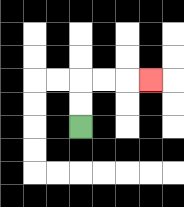{'start': '[3, 5]', 'end': '[6, 3]', 'path_directions': 'U,U,R,R,R', 'path_coordinates': '[[3, 5], [3, 4], [3, 3], [4, 3], [5, 3], [6, 3]]'}